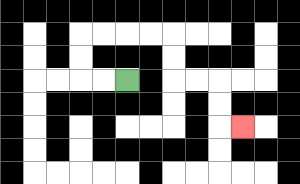{'start': '[5, 3]', 'end': '[10, 5]', 'path_directions': 'L,L,U,U,R,R,R,R,D,D,R,R,D,D,R', 'path_coordinates': '[[5, 3], [4, 3], [3, 3], [3, 2], [3, 1], [4, 1], [5, 1], [6, 1], [7, 1], [7, 2], [7, 3], [8, 3], [9, 3], [9, 4], [9, 5], [10, 5]]'}